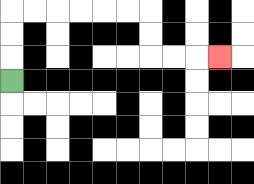{'start': '[0, 3]', 'end': '[9, 2]', 'path_directions': 'U,U,U,R,R,R,R,R,R,D,D,R,R,R', 'path_coordinates': '[[0, 3], [0, 2], [0, 1], [0, 0], [1, 0], [2, 0], [3, 0], [4, 0], [5, 0], [6, 0], [6, 1], [6, 2], [7, 2], [8, 2], [9, 2]]'}